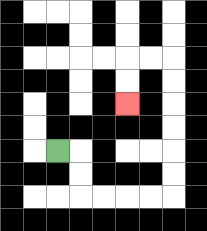{'start': '[2, 6]', 'end': '[5, 4]', 'path_directions': 'R,D,D,R,R,R,R,U,U,U,U,U,U,L,L,D,D', 'path_coordinates': '[[2, 6], [3, 6], [3, 7], [3, 8], [4, 8], [5, 8], [6, 8], [7, 8], [7, 7], [7, 6], [7, 5], [7, 4], [7, 3], [7, 2], [6, 2], [5, 2], [5, 3], [5, 4]]'}